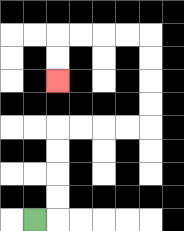{'start': '[1, 9]', 'end': '[2, 3]', 'path_directions': 'R,U,U,U,U,R,R,R,R,U,U,U,U,L,L,L,L,D,D', 'path_coordinates': '[[1, 9], [2, 9], [2, 8], [2, 7], [2, 6], [2, 5], [3, 5], [4, 5], [5, 5], [6, 5], [6, 4], [6, 3], [6, 2], [6, 1], [5, 1], [4, 1], [3, 1], [2, 1], [2, 2], [2, 3]]'}